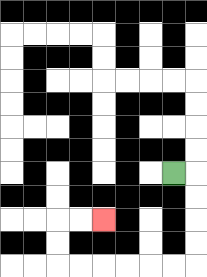{'start': '[7, 7]', 'end': '[4, 9]', 'path_directions': 'R,D,D,D,D,L,L,L,L,L,L,U,U,R,R', 'path_coordinates': '[[7, 7], [8, 7], [8, 8], [8, 9], [8, 10], [8, 11], [7, 11], [6, 11], [5, 11], [4, 11], [3, 11], [2, 11], [2, 10], [2, 9], [3, 9], [4, 9]]'}